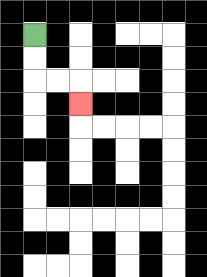{'start': '[1, 1]', 'end': '[3, 4]', 'path_directions': 'D,D,R,R,D', 'path_coordinates': '[[1, 1], [1, 2], [1, 3], [2, 3], [3, 3], [3, 4]]'}